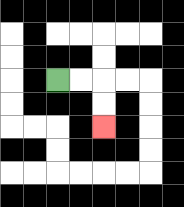{'start': '[2, 3]', 'end': '[4, 5]', 'path_directions': 'R,R,D,D', 'path_coordinates': '[[2, 3], [3, 3], [4, 3], [4, 4], [4, 5]]'}